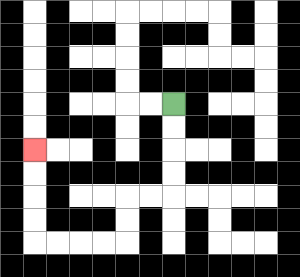{'start': '[7, 4]', 'end': '[1, 6]', 'path_directions': 'D,D,D,D,L,L,D,D,L,L,L,L,U,U,U,U', 'path_coordinates': '[[7, 4], [7, 5], [7, 6], [7, 7], [7, 8], [6, 8], [5, 8], [5, 9], [5, 10], [4, 10], [3, 10], [2, 10], [1, 10], [1, 9], [1, 8], [1, 7], [1, 6]]'}